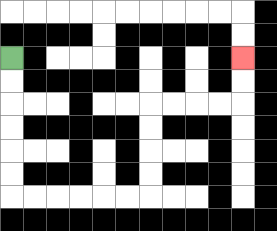{'start': '[0, 2]', 'end': '[10, 2]', 'path_directions': 'D,D,D,D,D,D,R,R,R,R,R,R,U,U,U,U,R,R,R,R,U,U', 'path_coordinates': '[[0, 2], [0, 3], [0, 4], [0, 5], [0, 6], [0, 7], [0, 8], [1, 8], [2, 8], [3, 8], [4, 8], [5, 8], [6, 8], [6, 7], [6, 6], [6, 5], [6, 4], [7, 4], [8, 4], [9, 4], [10, 4], [10, 3], [10, 2]]'}